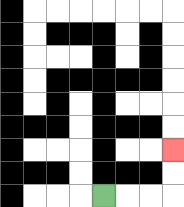{'start': '[4, 8]', 'end': '[7, 6]', 'path_directions': 'R,R,R,U,U', 'path_coordinates': '[[4, 8], [5, 8], [6, 8], [7, 8], [7, 7], [7, 6]]'}